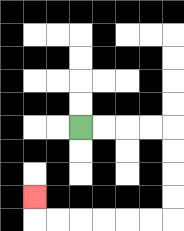{'start': '[3, 5]', 'end': '[1, 8]', 'path_directions': 'R,R,R,R,D,D,D,D,L,L,L,L,L,L,U', 'path_coordinates': '[[3, 5], [4, 5], [5, 5], [6, 5], [7, 5], [7, 6], [7, 7], [7, 8], [7, 9], [6, 9], [5, 9], [4, 9], [3, 9], [2, 9], [1, 9], [1, 8]]'}